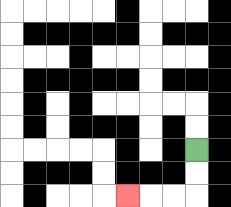{'start': '[8, 6]', 'end': '[5, 8]', 'path_directions': 'D,D,L,L,L', 'path_coordinates': '[[8, 6], [8, 7], [8, 8], [7, 8], [6, 8], [5, 8]]'}